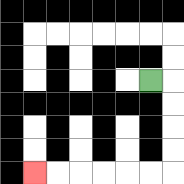{'start': '[6, 3]', 'end': '[1, 7]', 'path_directions': 'R,D,D,D,D,L,L,L,L,L,L', 'path_coordinates': '[[6, 3], [7, 3], [7, 4], [7, 5], [7, 6], [7, 7], [6, 7], [5, 7], [4, 7], [3, 7], [2, 7], [1, 7]]'}